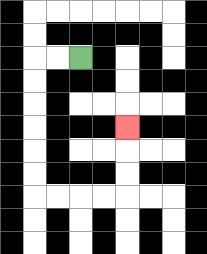{'start': '[3, 2]', 'end': '[5, 5]', 'path_directions': 'L,L,D,D,D,D,D,D,R,R,R,R,U,U,U', 'path_coordinates': '[[3, 2], [2, 2], [1, 2], [1, 3], [1, 4], [1, 5], [1, 6], [1, 7], [1, 8], [2, 8], [3, 8], [4, 8], [5, 8], [5, 7], [5, 6], [5, 5]]'}